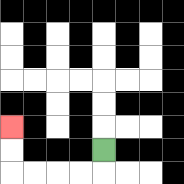{'start': '[4, 6]', 'end': '[0, 5]', 'path_directions': 'D,L,L,L,L,U,U', 'path_coordinates': '[[4, 6], [4, 7], [3, 7], [2, 7], [1, 7], [0, 7], [0, 6], [0, 5]]'}